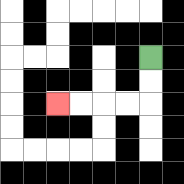{'start': '[6, 2]', 'end': '[2, 4]', 'path_directions': 'D,D,L,L,L,L', 'path_coordinates': '[[6, 2], [6, 3], [6, 4], [5, 4], [4, 4], [3, 4], [2, 4]]'}